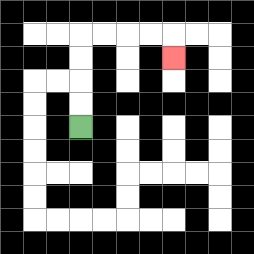{'start': '[3, 5]', 'end': '[7, 2]', 'path_directions': 'U,U,U,U,R,R,R,R,D', 'path_coordinates': '[[3, 5], [3, 4], [3, 3], [3, 2], [3, 1], [4, 1], [5, 1], [6, 1], [7, 1], [7, 2]]'}